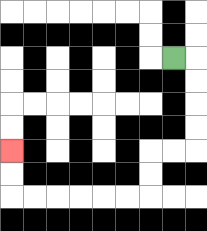{'start': '[7, 2]', 'end': '[0, 6]', 'path_directions': 'R,D,D,D,D,L,L,D,D,L,L,L,L,L,L,U,U', 'path_coordinates': '[[7, 2], [8, 2], [8, 3], [8, 4], [8, 5], [8, 6], [7, 6], [6, 6], [6, 7], [6, 8], [5, 8], [4, 8], [3, 8], [2, 8], [1, 8], [0, 8], [0, 7], [0, 6]]'}